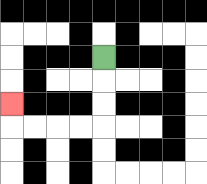{'start': '[4, 2]', 'end': '[0, 4]', 'path_directions': 'D,D,D,L,L,L,L,U', 'path_coordinates': '[[4, 2], [4, 3], [4, 4], [4, 5], [3, 5], [2, 5], [1, 5], [0, 5], [0, 4]]'}